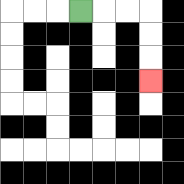{'start': '[3, 0]', 'end': '[6, 3]', 'path_directions': 'R,R,R,D,D,D', 'path_coordinates': '[[3, 0], [4, 0], [5, 0], [6, 0], [6, 1], [6, 2], [6, 3]]'}